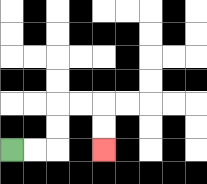{'start': '[0, 6]', 'end': '[4, 6]', 'path_directions': 'R,R,U,U,R,R,D,D', 'path_coordinates': '[[0, 6], [1, 6], [2, 6], [2, 5], [2, 4], [3, 4], [4, 4], [4, 5], [4, 6]]'}